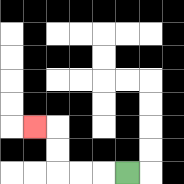{'start': '[5, 7]', 'end': '[1, 5]', 'path_directions': 'L,L,L,U,U,L', 'path_coordinates': '[[5, 7], [4, 7], [3, 7], [2, 7], [2, 6], [2, 5], [1, 5]]'}